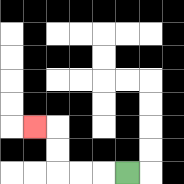{'start': '[5, 7]', 'end': '[1, 5]', 'path_directions': 'L,L,L,U,U,L', 'path_coordinates': '[[5, 7], [4, 7], [3, 7], [2, 7], [2, 6], [2, 5], [1, 5]]'}